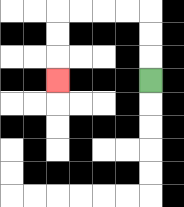{'start': '[6, 3]', 'end': '[2, 3]', 'path_directions': 'U,U,U,L,L,L,L,D,D,D', 'path_coordinates': '[[6, 3], [6, 2], [6, 1], [6, 0], [5, 0], [4, 0], [3, 0], [2, 0], [2, 1], [2, 2], [2, 3]]'}